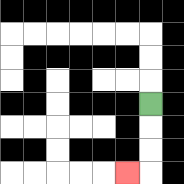{'start': '[6, 4]', 'end': '[5, 7]', 'path_directions': 'D,D,D,L', 'path_coordinates': '[[6, 4], [6, 5], [6, 6], [6, 7], [5, 7]]'}